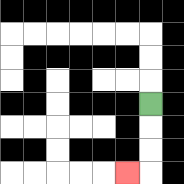{'start': '[6, 4]', 'end': '[5, 7]', 'path_directions': 'D,D,D,L', 'path_coordinates': '[[6, 4], [6, 5], [6, 6], [6, 7], [5, 7]]'}